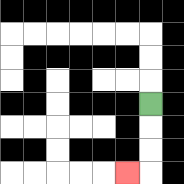{'start': '[6, 4]', 'end': '[5, 7]', 'path_directions': 'D,D,D,L', 'path_coordinates': '[[6, 4], [6, 5], [6, 6], [6, 7], [5, 7]]'}